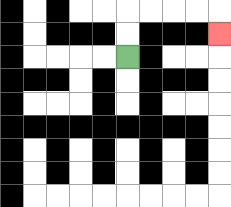{'start': '[5, 2]', 'end': '[9, 1]', 'path_directions': 'U,U,R,R,R,R,D', 'path_coordinates': '[[5, 2], [5, 1], [5, 0], [6, 0], [7, 0], [8, 0], [9, 0], [9, 1]]'}